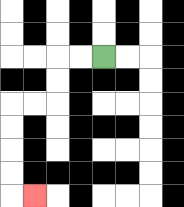{'start': '[4, 2]', 'end': '[1, 8]', 'path_directions': 'L,L,D,D,L,L,D,D,D,D,R', 'path_coordinates': '[[4, 2], [3, 2], [2, 2], [2, 3], [2, 4], [1, 4], [0, 4], [0, 5], [0, 6], [0, 7], [0, 8], [1, 8]]'}